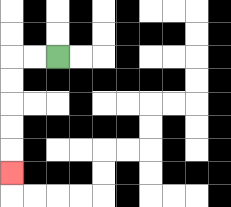{'start': '[2, 2]', 'end': '[0, 7]', 'path_directions': 'L,L,D,D,D,D,D', 'path_coordinates': '[[2, 2], [1, 2], [0, 2], [0, 3], [0, 4], [0, 5], [0, 6], [0, 7]]'}